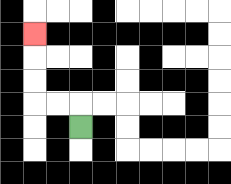{'start': '[3, 5]', 'end': '[1, 1]', 'path_directions': 'U,L,L,U,U,U', 'path_coordinates': '[[3, 5], [3, 4], [2, 4], [1, 4], [1, 3], [1, 2], [1, 1]]'}